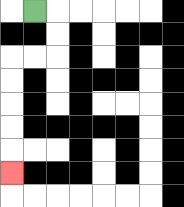{'start': '[1, 0]', 'end': '[0, 7]', 'path_directions': 'R,D,D,L,L,D,D,D,D,D', 'path_coordinates': '[[1, 0], [2, 0], [2, 1], [2, 2], [1, 2], [0, 2], [0, 3], [0, 4], [0, 5], [0, 6], [0, 7]]'}